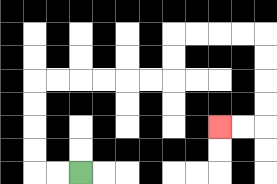{'start': '[3, 7]', 'end': '[9, 5]', 'path_directions': 'L,L,U,U,U,U,R,R,R,R,R,R,U,U,R,R,R,R,D,D,D,D,L,L', 'path_coordinates': '[[3, 7], [2, 7], [1, 7], [1, 6], [1, 5], [1, 4], [1, 3], [2, 3], [3, 3], [4, 3], [5, 3], [6, 3], [7, 3], [7, 2], [7, 1], [8, 1], [9, 1], [10, 1], [11, 1], [11, 2], [11, 3], [11, 4], [11, 5], [10, 5], [9, 5]]'}